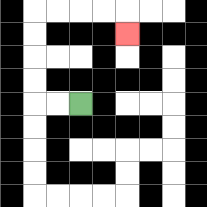{'start': '[3, 4]', 'end': '[5, 1]', 'path_directions': 'L,L,U,U,U,U,R,R,R,R,D', 'path_coordinates': '[[3, 4], [2, 4], [1, 4], [1, 3], [1, 2], [1, 1], [1, 0], [2, 0], [3, 0], [4, 0], [5, 0], [5, 1]]'}